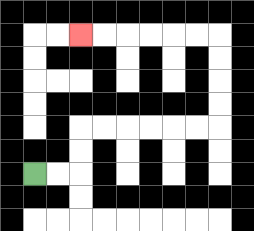{'start': '[1, 7]', 'end': '[3, 1]', 'path_directions': 'R,R,U,U,R,R,R,R,R,R,U,U,U,U,L,L,L,L,L,L', 'path_coordinates': '[[1, 7], [2, 7], [3, 7], [3, 6], [3, 5], [4, 5], [5, 5], [6, 5], [7, 5], [8, 5], [9, 5], [9, 4], [9, 3], [9, 2], [9, 1], [8, 1], [7, 1], [6, 1], [5, 1], [4, 1], [3, 1]]'}